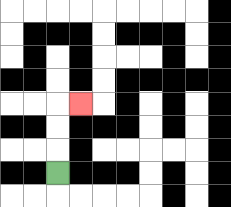{'start': '[2, 7]', 'end': '[3, 4]', 'path_directions': 'U,U,U,R', 'path_coordinates': '[[2, 7], [2, 6], [2, 5], [2, 4], [3, 4]]'}